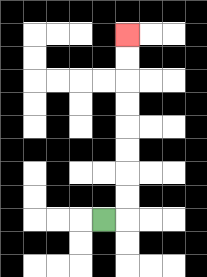{'start': '[4, 9]', 'end': '[5, 1]', 'path_directions': 'R,U,U,U,U,U,U,U,U', 'path_coordinates': '[[4, 9], [5, 9], [5, 8], [5, 7], [5, 6], [5, 5], [5, 4], [5, 3], [5, 2], [5, 1]]'}